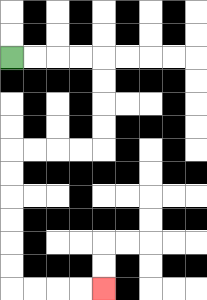{'start': '[0, 2]', 'end': '[4, 12]', 'path_directions': 'R,R,R,R,D,D,D,D,L,L,L,L,D,D,D,D,D,D,R,R,R,R', 'path_coordinates': '[[0, 2], [1, 2], [2, 2], [3, 2], [4, 2], [4, 3], [4, 4], [4, 5], [4, 6], [3, 6], [2, 6], [1, 6], [0, 6], [0, 7], [0, 8], [0, 9], [0, 10], [0, 11], [0, 12], [1, 12], [2, 12], [3, 12], [4, 12]]'}